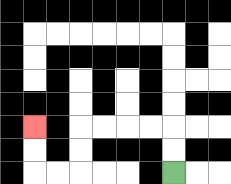{'start': '[7, 7]', 'end': '[1, 5]', 'path_directions': 'U,U,L,L,L,L,D,D,L,L,U,U', 'path_coordinates': '[[7, 7], [7, 6], [7, 5], [6, 5], [5, 5], [4, 5], [3, 5], [3, 6], [3, 7], [2, 7], [1, 7], [1, 6], [1, 5]]'}